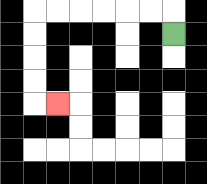{'start': '[7, 1]', 'end': '[2, 4]', 'path_directions': 'U,L,L,L,L,L,L,D,D,D,D,R', 'path_coordinates': '[[7, 1], [7, 0], [6, 0], [5, 0], [4, 0], [3, 0], [2, 0], [1, 0], [1, 1], [1, 2], [1, 3], [1, 4], [2, 4]]'}